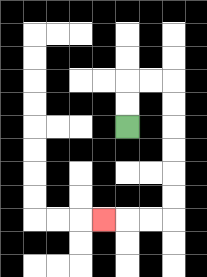{'start': '[5, 5]', 'end': '[4, 9]', 'path_directions': 'U,U,R,R,D,D,D,D,D,D,L,L,L', 'path_coordinates': '[[5, 5], [5, 4], [5, 3], [6, 3], [7, 3], [7, 4], [7, 5], [7, 6], [7, 7], [7, 8], [7, 9], [6, 9], [5, 9], [4, 9]]'}